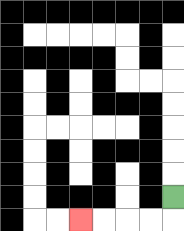{'start': '[7, 8]', 'end': '[3, 9]', 'path_directions': 'D,L,L,L,L', 'path_coordinates': '[[7, 8], [7, 9], [6, 9], [5, 9], [4, 9], [3, 9]]'}